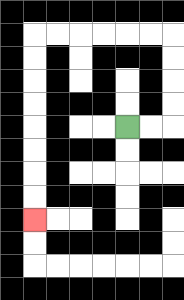{'start': '[5, 5]', 'end': '[1, 9]', 'path_directions': 'R,R,U,U,U,U,L,L,L,L,L,L,D,D,D,D,D,D,D,D', 'path_coordinates': '[[5, 5], [6, 5], [7, 5], [7, 4], [7, 3], [7, 2], [7, 1], [6, 1], [5, 1], [4, 1], [3, 1], [2, 1], [1, 1], [1, 2], [1, 3], [1, 4], [1, 5], [1, 6], [1, 7], [1, 8], [1, 9]]'}